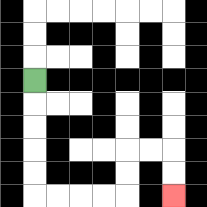{'start': '[1, 3]', 'end': '[7, 8]', 'path_directions': 'D,D,D,D,D,R,R,R,R,U,U,R,R,D,D', 'path_coordinates': '[[1, 3], [1, 4], [1, 5], [1, 6], [1, 7], [1, 8], [2, 8], [3, 8], [4, 8], [5, 8], [5, 7], [5, 6], [6, 6], [7, 6], [7, 7], [7, 8]]'}